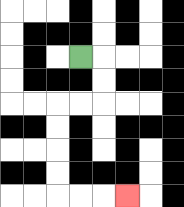{'start': '[3, 2]', 'end': '[5, 8]', 'path_directions': 'R,D,D,L,L,D,D,D,D,R,R,R', 'path_coordinates': '[[3, 2], [4, 2], [4, 3], [4, 4], [3, 4], [2, 4], [2, 5], [2, 6], [2, 7], [2, 8], [3, 8], [4, 8], [5, 8]]'}